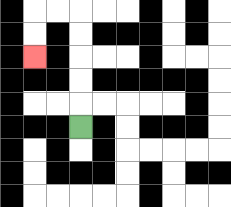{'start': '[3, 5]', 'end': '[1, 2]', 'path_directions': 'U,U,U,U,U,L,L,D,D', 'path_coordinates': '[[3, 5], [3, 4], [3, 3], [3, 2], [3, 1], [3, 0], [2, 0], [1, 0], [1, 1], [1, 2]]'}